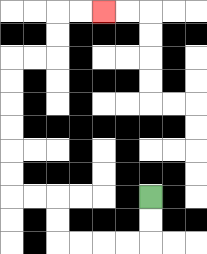{'start': '[6, 8]', 'end': '[4, 0]', 'path_directions': 'D,D,L,L,L,L,U,U,L,L,U,U,U,U,U,U,R,R,U,U,R,R', 'path_coordinates': '[[6, 8], [6, 9], [6, 10], [5, 10], [4, 10], [3, 10], [2, 10], [2, 9], [2, 8], [1, 8], [0, 8], [0, 7], [0, 6], [0, 5], [0, 4], [0, 3], [0, 2], [1, 2], [2, 2], [2, 1], [2, 0], [3, 0], [4, 0]]'}